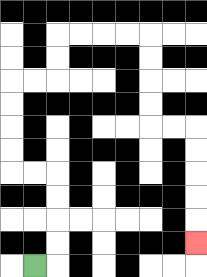{'start': '[1, 11]', 'end': '[8, 10]', 'path_directions': 'R,U,U,U,U,L,L,U,U,U,U,R,R,U,U,R,R,R,R,D,D,D,D,R,R,D,D,D,D,D', 'path_coordinates': '[[1, 11], [2, 11], [2, 10], [2, 9], [2, 8], [2, 7], [1, 7], [0, 7], [0, 6], [0, 5], [0, 4], [0, 3], [1, 3], [2, 3], [2, 2], [2, 1], [3, 1], [4, 1], [5, 1], [6, 1], [6, 2], [6, 3], [6, 4], [6, 5], [7, 5], [8, 5], [8, 6], [8, 7], [8, 8], [8, 9], [8, 10]]'}